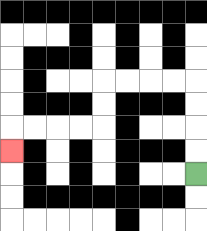{'start': '[8, 7]', 'end': '[0, 6]', 'path_directions': 'U,U,U,U,L,L,L,L,D,D,L,L,L,L,D', 'path_coordinates': '[[8, 7], [8, 6], [8, 5], [8, 4], [8, 3], [7, 3], [6, 3], [5, 3], [4, 3], [4, 4], [4, 5], [3, 5], [2, 5], [1, 5], [0, 5], [0, 6]]'}